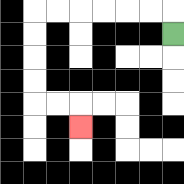{'start': '[7, 1]', 'end': '[3, 5]', 'path_directions': 'U,L,L,L,L,L,L,D,D,D,D,R,R,D', 'path_coordinates': '[[7, 1], [7, 0], [6, 0], [5, 0], [4, 0], [3, 0], [2, 0], [1, 0], [1, 1], [1, 2], [1, 3], [1, 4], [2, 4], [3, 4], [3, 5]]'}